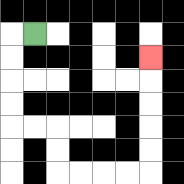{'start': '[1, 1]', 'end': '[6, 2]', 'path_directions': 'L,D,D,D,D,R,R,D,D,R,R,R,R,U,U,U,U,U', 'path_coordinates': '[[1, 1], [0, 1], [0, 2], [0, 3], [0, 4], [0, 5], [1, 5], [2, 5], [2, 6], [2, 7], [3, 7], [4, 7], [5, 7], [6, 7], [6, 6], [6, 5], [6, 4], [6, 3], [6, 2]]'}